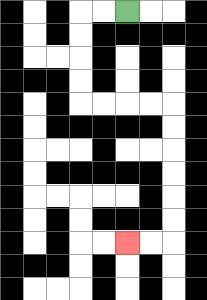{'start': '[5, 0]', 'end': '[5, 10]', 'path_directions': 'L,L,D,D,D,D,R,R,R,R,D,D,D,D,D,D,L,L', 'path_coordinates': '[[5, 0], [4, 0], [3, 0], [3, 1], [3, 2], [3, 3], [3, 4], [4, 4], [5, 4], [6, 4], [7, 4], [7, 5], [7, 6], [7, 7], [7, 8], [7, 9], [7, 10], [6, 10], [5, 10]]'}